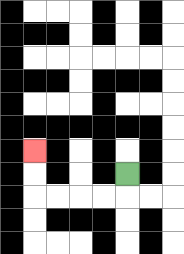{'start': '[5, 7]', 'end': '[1, 6]', 'path_directions': 'D,L,L,L,L,U,U', 'path_coordinates': '[[5, 7], [5, 8], [4, 8], [3, 8], [2, 8], [1, 8], [1, 7], [1, 6]]'}